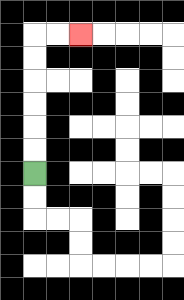{'start': '[1, 7]', 'end': '[3, 1]', 'path_directions': 'U,U,U,U,U,U,R,R', 'path_coordinates': '[[1, 7], [1, 6], [1, 5], [1, 4], [1, 3], [1, 2], [1, 1], [2, 1], [3, 1]]'}